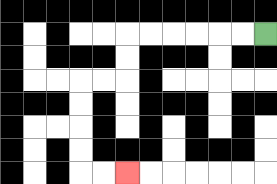{'start': '[11, 1]', 'end': '[5, 7]', 'path_directions': 'L,L,L,L,L,L,D,D,L,L,D,D,D,D,R,R', 'path_coordinates': '[[11, 1], [10, 1], [9, 1], [8, 1], [7, 1], [6, 1], [5, 1], [5, 2], [5, 3], [4, 3], [3, 3], [3, 4], [3, 5], [3, 6], [3, 7], [4, 7], [5, 7]]'}